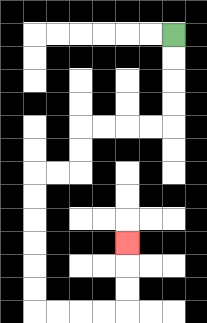{'start': '[7, 1]', 'end': '[5, 10]', 'path_directions': 'D,D,D,D,L,L,L,L,D,D,L,L,D,D,D,D,D,D,R,R,R,R,U,U,U', 'path_coordinates': '[[7, 1], [7, 2], [7, 3], [7, 4], [7, 5], [6, 5], [5, 5], [4, 5], [3, 5], [3, 6], [3, 7], [2, 7], [1, 7], [1, 8], [1, 9], [1, 10], [1, 11], [1, 12], [1, 13], [2, 13], [3, 13], [4, 13], [5, 13], [5, 12], [5, 11], [5, 10]]'}